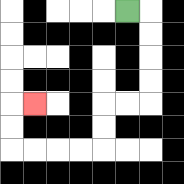{'start': '[5, 0]', 'end': '[1, 4]', 'path_directions': 'R,D,D,D,D,L,L,D,D,L,L,L,L,U,U,R', 'path_coordinates': '[[5, 0], [6, 0], [6, 1], [6, 2], [6, 3], [6, 4], [5, 4], [4, 4], [4, 5], [4, 6], [3, 6], [2, 6], [1, 6], [0, 6], [0, 5], [0, 4], [1, 4]]'}